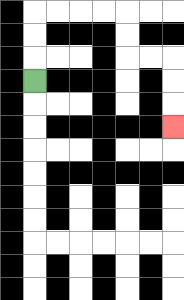{'start': '[1, 3]', 'end': '[7, 5]', 'path_directions': 'U,U,U,R,R,R,R,D,D,R,R,D,D,D', 'path_coordinates': '[[1, 3], [1, 2], [1, 1], [1, 0], [2, 0], [3, 0], [4, 0], [5, 0], [5, 1], [5, 2], [6, 2], [7, 2], [7, 3], [7, 4], [7, 5]]'}